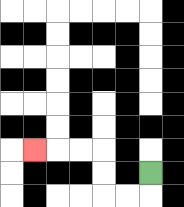{'start': '[6, 7]', 'end': '[1, 6]', 'path_directions': 'D,L,L,U,U,L,L,L', 'path_coordinates': '[[6, 7], [6, 8], [5, 8], [4, 8], [4, 7], [4, 6], [3, 6], [2, 6], [1, 6]]'}